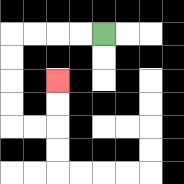{'start': '[4, 1]', 'end': '[2, 3]', 'path_directions': 'L,L,L,L,D,D,D,D,R,R,U,U', 'path_coordinates': '[[4, 1], [3, 1], [2, 1], [1, 1], [0, 1], [0, 2], [0, 3], [0, 4], [0, 5], [1, 5], [2, 5], [2, 4], [2, 3]]'}